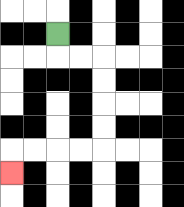{'start': '[2, 1]', 'end': '[0, 7]', 'path_directions': 'D,R,R,D,D,D,D,L,L,L,L,D', 'path_coordinates': '[[2, 1], [2, 2], [3, 2], [4, 2], [4, 3], [4, 4], [4, 5], [4, 6], [3, 6], [2, 6], [1, 6], [0, 6], [0, 7]]'}